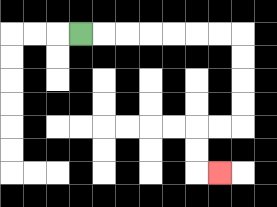{'start': '[3, 1]', 'end': '[9, 7]', 'path_directions': 'R,R,R,R,R,R,R,D,D,D,D,L,L,D,D,R', 'path_coordinates': '[[3, 1], [4, 1], [5, 1], [6, 1], [7, 1], [8, 1], [9, 1], [10, 1], [10, 2], [10, 3], [10, 4], [10, 5], [9, 5], [8, 5], [8, 6], [8, 7], [9, 7]]'}